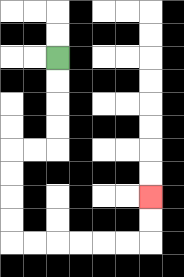{'start': '[2, 2]', 'end': '[6, 8]', 'path_directions': 'D,D,D,D,L,L,D,D,D,D,R,R,R,R,R,R,U,U', 'path_coordinates': '[[2, 2], [2, 3], [2, 4], [2, 5], [2, 6], [1, 6], [0, 6], [0, 7], [0, 8], [0, 9], [0, 10], [1, 10], [2, 10], [3, 10], [4, 10], [5, 10], [6, 10], [6, 9], [6, 8]]'}